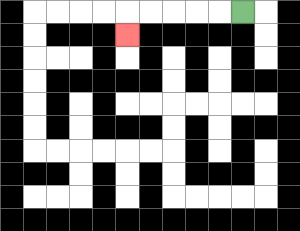{'start': '[10, 0]', 'end': '[5, 1]', 'path_directions': 'L,L,L,L,L,D', 'path_coordinates': '[[10, 0], [9, 0], [8, 0], [7, 0], [6, 0], [5, 0], [5, 1]]'}